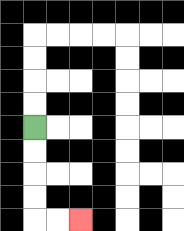{'start': '[1, 5]', 'end': '[3, 9]', 'path_directions': 'D,D,D,D,R,R', 'path_coordinates': '[[1, 5], [1, 6], [1, 7], [1, 8], [1, 9], [2, 9], [3, 9]]'}